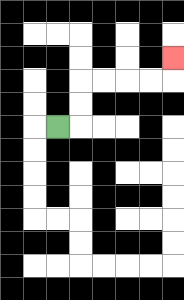{'start': '[2, 5]', 'end': '[7, 2]', 'path_directions': 'R,U,U,R,R,R,R,U', 'path_coordinates': '[[2, 5], [3, 5], [3, 4], [3, 3], [4, 3], [5, 3], [6, 3], [7, 3], [7, 2]]'}